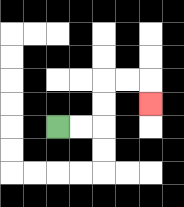{'start': '[2, 5]', 'end': '[6, 4]', 'path_directions': 'R,R,U,U,R,R,D', 'path_coordinates': '[[2, 5], [3, 5], [4, 5], [4, 4], [4, 3], [5, 3], [6, 3], [6, 4]]'}